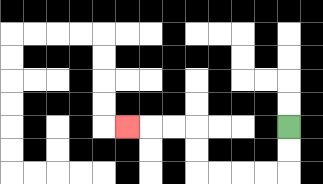{'start': '[12, 5]', 'end': '[5, 5]', 'path_directions': 'D,D,L,L,L,L,U,U,L,L,L', 'path_coordinates': '[[12, 5], [12, 6], [12, 7], [11, 7], [10, 7], [9, 7], [8, 7], [8, 6], [8, 5], [7, 5], [6, 5], [5, 5]]'}